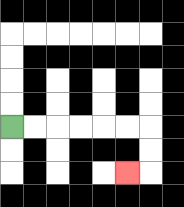{'start': '[0, 5]', 'end': '[5, 7]', 'path_directions': 'R,R,R,R,R,R,D,D,L', 'path_coordinates': '[[0, 5], [1, 5], [2, 5], [3, 5], [4, 5], [5, 5], [6, 5], [6, 6], [6, 7], [5, 7]]'}